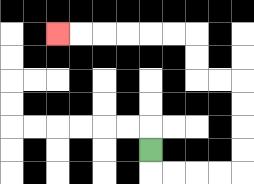{'start': '[6, 6]', 'end': '[2, 1]', 'path_directions': 'D,R,R,R,R,U,U,U,U,L,L,U,U,L,L,L,L,L,L', 'path_coordinates': '[[6, 6], [6, 7], [7, 7], [8, 7], [9, 7], [10, 7], [10, 6], [10, 5], [10, 4], [10, 3], [9, 3], [8, 3], [8, 2], [8, 1], [7, 1], [6, 1], [5, 1], [4, 1], [3, 1], [2, 1]]'}